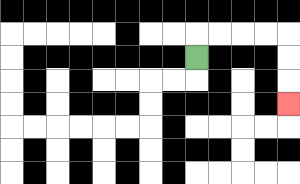{'start': '[8, 2]', 'end': '[12, 4]', 'path_directions': 'U,R,R,R,R,D,D,D', 'path_coordinates': '[[8, 2], [8, 1], [9, 1], [10, 1], [11, 1], [12, 1], [12, 2], [12, 3], [12, 4]]'}